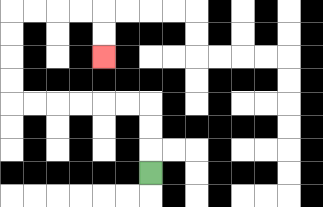{'start': '[6, 7]', 'end': '[4, 2]', 'path_directions': 'U,U,U,L,L,L,L,L,L,U,U,U,U,R,R,R,R,D,D', 'path_coordinates': '[[6, 7], [6, 6], [6, 5], [6, 4], [5, 4], [4, 4], [3, 4], [2, 4], [1, 4], [0, 4], [0, 3], [0, 2], [0, 1], [0, 0], [1, 0], [2, 0], [3, 0], [4, 0], [4, 1], [4, 2]]'}